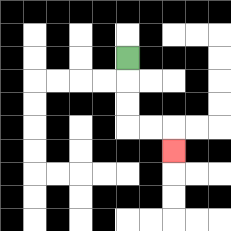{'start': '[5, 2]', 'end': '[7, 6]', 'path_directions': 'D,D,D,R,R,D', 'path_coordinates': '[[5, 2], [5, 3], [5, 4], [5, 5], [6, 5], [7, 5], [7, 6]]'}